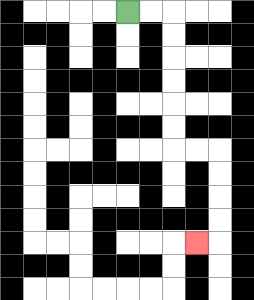{'start': '[5, 0]', 'end': '[8, 10]', 'path_directions': 'R,R,D,D,D,D,D,D,R,R,D,D,D,D,L', 'path_coordinates': '[[5, 0], [6, 0], [7, 0], [7, 1], [7, 2], [7, 3], [7, 4], [7, 5], [7, 6], [8, 6], [9, 6], [9, 7], [9, 8], [9, 9], [9, 10], [8, 10]]'}